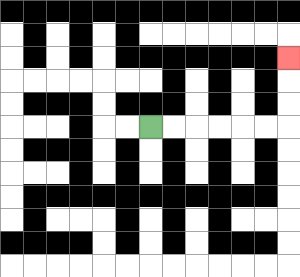{'start': '[6, 5]', 'end': '[12, 2]', 'path_directions': 'R,R,R,R,R,R,U,U,U', 'path_coordinates': '[[6, 5], [7, 5], [8, 5], [9, 5], [10, 5], [11, 5], [12, 5], [12, 4], [12, 3], [12, 2]]'}